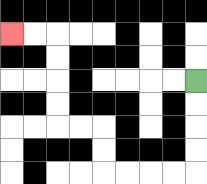{'start': '[8, 3]', 'end': '[0, 1]', 'path_directions': 'D,D,D,D,L,L,L,L,U,U,L,L,U,U,U,U,L,L', 'path_coordinates': '[[8, 3], [8, 4], [8, 5], [8, 6], [8, 7], [7, 7], [6, 7], [5, 7], [4, 7], [4, 6], [4, 5], [3, 5], [2, 5], [2, 4], [2, 3], [2, 2], [2, 1], [1, 1], [0, 1]]'}